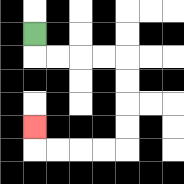{'start': '[1, 1]', 'end': '[1, 5]', 'path_directions': 'D,R,R,R,R,D,D,D,D,L,L,L,L,U', 'path_coordinates': '[[1, 1], [1, 2], [2, 2], [3, 2], [4, 2], [5, 2], [5, 3], [5, 4], [5, 5], [5, 6], [4, 6], [3, 6], [2, 6], [1, 6], [1, 5]]'}